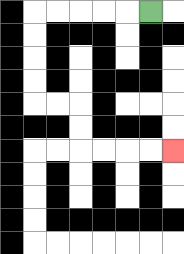{'start': '[6, 0]', 'end': '[7, 6]', 'path_directions': 'L,L,L,L,L,D,D,D,D,R,R,D,D,R,R,R,R', 'path_coordinates': '[[6, 0], [5, 0], [4, 0], [3, 0], [2, 0], [1, 0], [1, 1], [1, 2], [1, 3], [1, 4], [2, 4], [3, 4], [3, 5], [3, 6], [4, 6], [5, 6], [6, 6], [7, 6]]'}